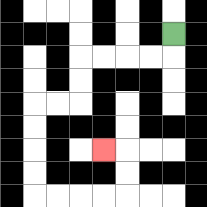{'start': '[7, 1]', 'end': '[4, 6]', 'path_directions': 'D,L,L,L,L,D,D,L,L,D,D,D,D,R,R,R,R,U,U,L', 'path_coordinates': '[[7, 1], [7, 2], [6, 2], [5, 2], [4, 2], [3, 2], [3, 3], [3, 4], [2, 4], [1, 4], [1, 5], [1, 6], [1, 7], [1, 8], [2, 8], [3, 8], [4, 8], [5, 8], [5, 7], [5, 6], [4, 6]]'}